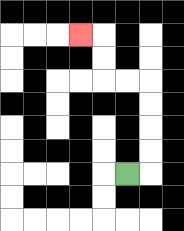{'start': '[5, 7]', 'end': '[3, 1]', 'path_directions': 'R,U,U,U,U,L,L,U,U,L', 'path_coordinates': '[[5, 7], [6, 7], [6, 6], [6, 5], [6, 4], [6, 3], [5, 3], [4, 3], [4, 2], [4, 1], [3, 1]]'}